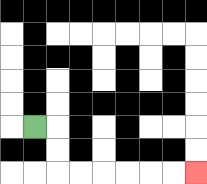{'start': '[1, 5]', 'end': '[8, 7]', 'path_directions': 'R,D,D,R,R,R,R,R,R', 'path_coordinates': '[[1, 5], [2, 5], [2, 6], [2, 7], [3, 7], [4, 7], [5, 7], [6, 7], [7, 7], [8, 7]]'}